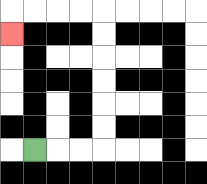{'start': '[1, 6]', 'end': '[0, 1]', 'path_directions': 'R,R,R,U,U,U,U,U,U,L,L,L,L,D', 'path_coordinates': '[[1, 6], [2, 6], [3, 6], [4, 6], [4, 5], [4, 4], [4, 3], [4, 2], [4, 1], [4, 0], [3, 0], [2, 0], [1, 0], [0, 0], [0, 1]]'}